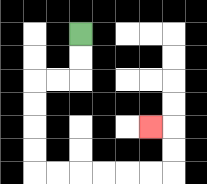{'start': '[3, 1]', 'end': '[6, 5]', 'path_directions': 'D,D,L,L,D,D,D,D,R,R,R,R,R,R,U,U,L', 'path_coordinates': '[[3, 1], [3, 2], [3, 3], [2, 3], [1, 3], [1, 4], [1, 5], [1, 6], [1, 7], [2, 7], [3, 7], [4, 7], [5, 7], [6, 7], [7, 7], [7, 6], [7, 5], [6, 5]]'}